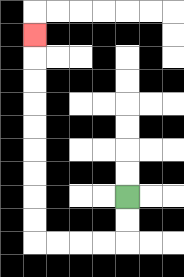{'start': '[5, 8]', 'end': '[1, 1]', 'path_directions': 'D,D,L,L,L,L,U,U,U,U,U,U,U,U,U', 'path_coordinates': '[[5, 8], [5, 9], [5, 10], [4, 10], [3, 10], [2, 10], [1, 10], [1, 9], [1, 8], [1, 7], [1, 6], [1, 5], [1, 4], [1, 3], [1, 2], [1, 1]]'}